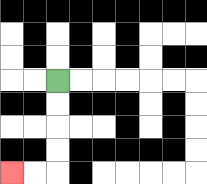{'start': '[2, 3]', 'end': '[0, 7]', 'path_directions': 'D,D,D,D,L,L', 'path_coordinates': '[[2, 3], [2, 4], [2, 5], [2, 6], [2, 7], [1, 7], [0, 7]]'}